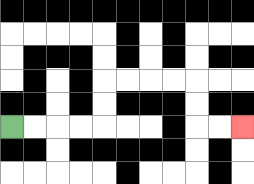{'start': '[0, 5]', 'end': '[10, 5]', 'path_directions': 'R,R,R,R,U,U,R,R,R,R,D,D,R,R', 'path_coordinates': '[[0, 5], [1, 5], [2, 5], [3, 5], [4, 5], [4, 4], [4, 3], [5, 3], [6, 3], [7, 3], [8, 3], [8, 4], [8, 5], [9, 5], [10, 5]]'}